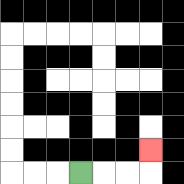{'start': '[3, 7]', 'end': '[6, 6]', 'path_directions': 'R,R,R,U', 'path_coordinates': '[[3, 7], [4, 7], [5, 7], [6, 7], [6, 6]]'}